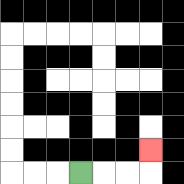{'start': '[3, 7]', 'end': '[6, 6]', 'path_directions': 'R,R,R,U', 'path_coordinates': '[[3, 7], [4, 7], [5, 7], [6, 7], [6, 6]]'}